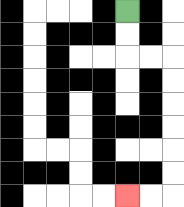{'start': '[5, 0]', 'end': '[5, 8]', 'path_directions': 'D,D,R,R,D,D,D,D,D,D,L,L', 'path_coordinates': '[[5, 0], [5, 1], [5, 2], [6, 2], [7, 2], [7, 3], [7, 4], [7, 5], [7, 6], [7, 7], [7, 8], [6, 8], [5, 8]]'}